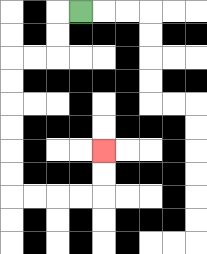{'start': '[3, 0]', 'end': '[4, 6]', 'path_directions': 'L,D,D,L,L,D,D,D,D,D,D,R,R,R,R,U,U', 'path_coordinates': '[[3, 0], [2, 0], [2, 1], [2, 2], [1, 2], [0, 2], [0, 3], [0, 4], [0, 5], [0, 6], [0, 7], [0, 8], [1, 8], [2, 8], [3, 8], [4, 8], [4, 7], [4, 6]]'}